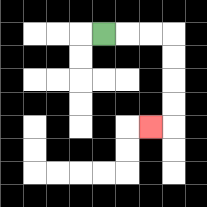{'start': '[4, 1]', 'end': '[6, 5]', 'path_directions': 'R,R,R,D,D,D,D,L', 'path_coordinates': '[[4, 1], [5, 1], [6, 1], [7, 1], [7, 2], [7, 3], [7, 4], [7, 5], [6, 5]]'}